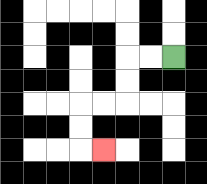{'start': '[7, 2]', 'end': '[4, 6]', 'path_directions': 'L,L,D,D,L,L,D,D,R', 'path_coordinates': '[[7, 2], [6, 2], [5, 2], [5, 3], [5, 4], [4, 4], [3, 4], [3, 5], [3, 6], [4, 6]]'}